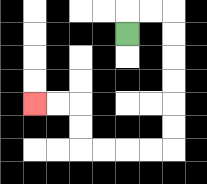{'start': '[5, 1]', 'end': '[1, 4]', 'path_directions': 'U,R,R,D,D,D,D,D,D,L,L,L,L,U,U,L,L', 'path_coordinates': '[[5, 1], [5, 0], [6, 0], [7, 0], [7, 1], [7, 2], [7, 3], [7, 4], [7, 5], [7, 6], [6, 6], [5, 6], [4, 6], [3, 6], [3, 5], [3, 4], [2, 4], [1, 4]]'}